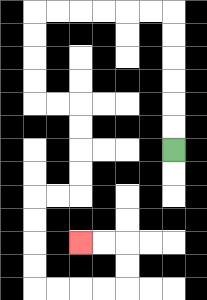{'start': '[7, 6]', 'end': '[3, 10]', 'path_directions': 'U,U,U,U,U,U,L,L,L,L,L,L,D,D,D,D,R,R,D,D,D,D,L,L,D,D,D,D,R,R,R,R,U,U,L,L', 'path_coordinates': '[[7, 6], [7, 5], [7, 4], [7, 3], [7, 2], [7, 1], [7, 0], [6, 0], [5, 0], [4, 0], [3, 0], [2, 0], [1, 0], [1, 1], [1, 2], [1, 3], [1, 4], [2, 4], [3, 4], [3, 5], [3, 6], [3, 7], [3, 8], [2, 8], [1, 8], [1, 9], [1, 10], [1, 11], [1, 12], [2, 12], [3, 12], [4, 12], [5, 12], [5, 11], [5, 10], [4, 10], [3, 10]]'}